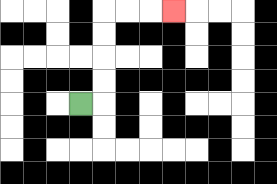{'start': '[3, 4]', 'end': '[7, 0]', 'path_directions': 'R,U,U,U,U,R,R,R', 'path_coordinates': '[[3, 4], [4, 4], [4, 3], [4, 2], [4, 1], [4, 0], [5, 0], [6, 0], [7, 0]]'}